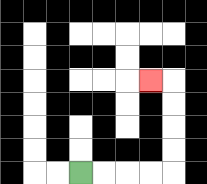{'start': '[3, 7]', 'end': '[6, 3]', 'path_directions': 'R,R,R,R,U,U,U,U,L', 'path_coordinates': '[[3, 7], [4, 7], [5, 7], [6, 7], [7, 7], [7, 6], [7, 5], [7, 4], [7, 3], [6, 3]]'}